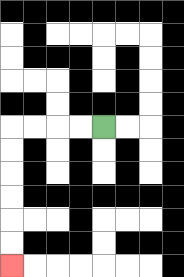{'start': '[4, 5]', 'end': '[0, 11]', 'path_directions': 'L,L,L,L,D,D,D,D,D,D', 'path_coordinates': '[[4, 5], [3, 5], [2, 5], [1, 5], [0, 5], [0, 6], [0, 7], [0, 8], [0, 9], [0, 10], [0, 11]]'}